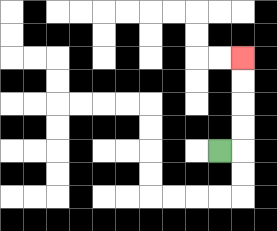{'start': '[9, 6]', 'end': '[10, 2]', 'path_directions': 'R,U,U,U,U', 'path_coordinates': '[[9, 6], [10, 6], [10, 5], [10, 4], [10, 3], [10, 2]]'}